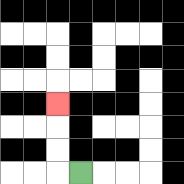{'start': '[3, 7]', 'end': '[2, 4]', 'path_directions': 'L,U,U,U', 'path_coordinates': '[[3, 7], [2, 7], [2, 6], [2, 5], [2, 4]]'}